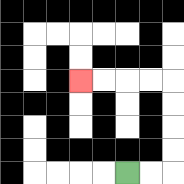{'start': '[5, 7]', 'end': '[3, 3]', 'path_directions': 'R,R,U,U,U,U,L,L,L,L', 'path_coordinates': '[[5, 7], [6, 7], [7, 7], [7, 6], [7, 5], [7, 4], [7, 3], [6, 3], [5, 3], [4, 3], [3, 3]]'}